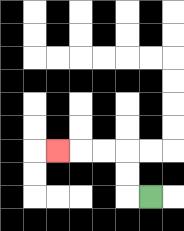{'start': '[6, 8]', 'end': '[2, 6]', 'path_directions': 'L,U,U,L,L,L', 'path_coordinates': '[[6, 8], [5, 8], [5, 7], [5, 6], [4, 6], [3, 6], [2, 6]]'}